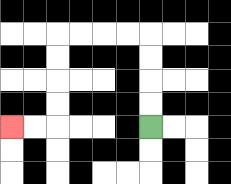{'start': '[6, 5]', 'end': '[0, 5]', 'path_directions': 'U,U,U,U,L,L,L,L,D,D,D,D,L,L', 'path_coordinates': '[[6, 5], [6, 4], [6, 3], [6, 2], [6, 1], [5, 1], [4, 1], [3, 1], [2, 1], [2, 2], [2, 3], [2, 4], [2, 5], [1, 5], [0, 5]]'}